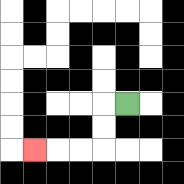{'start': '[5, 4]', 'end': '[1, 6]', 'path_directions': 'L,D,D,L,L,L', 'path_coordinates': '[[5, 4], [4, 4], [4, 5], [4, 6], [3, 6], [2, 6], [1, 6]]'}